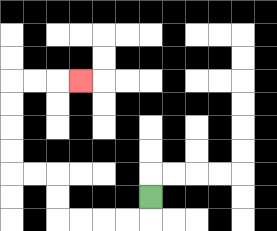{'start': '[6, 8]', 'end': '[3, 3]', 'path_directions': 'D,L,L,L,L,U,U,L,L,U,U,U,U,R,R,R', 'path_coordinates': '[[6, 8], [6, 9], [5, 9], [4, 9], [3, 9], [2, 9], [2, 8], [2, 7], [1, 7], [0, 7], [0, 6], [0, 5], [0, 4], [0, 3], [1, 3], [2, 3], [3, 3]]'}